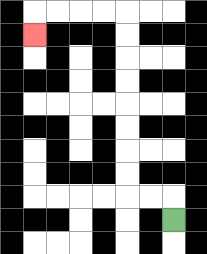{'start': '[7, 9]', 'end': '[1, 1]', 'path_directions': 'U,L,L,U,U,U,U,U,U,U,U,L,L,L,L,D', 'path_coordinates': '[[7, 9], [7, 8], [6, 8], [5, 8], [5, 7], [5, 6], [5, 5], [5, 4], [5, 3], [5, 2], [5, 1], [5, 0], [4, 0], [3, 0], [2, 0], [1, 0], [1, 1]]'}